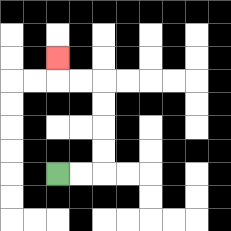{'start': '[2, 7]', 'end': '[2, 2]', 'path_directions': 'R,R,U,U,U,U,L,L,U', 'path_coordinates': '[[2, 7], [3, 7], [4, 7], [4, 6], [4, 5], [4, 4], [4, 3], [3, 3], [2, 3], [2, 2]]'}